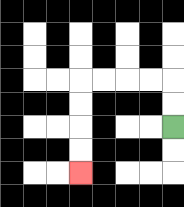{'start': '[7, 5]', 'end': '[3, 7]', 'path_directions': 'U,U,L,L,L,L,D,D,D,D', 'path_coordinates': '[[7, 5], [7, 4], [7, 3], [6, 3], [5, 3], [4, 3], [3, 3], [3, 4], [3, 5], [3, 6], [3, 7]]'}